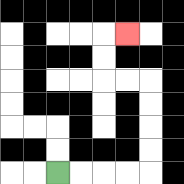{'start': '[2, 7]', 'end': '[5, 1]', 'path_directions': 'R,R,R,R,U,U,U,U,L,L,U,U,R', 'path_coordinates': '[[2, 7], [3, 7], [4, 7], [5, 7], [6, 7], [6, 6], [6, 5], [6, 4], [6, 3], [5, 3], [4, 3], [4, 2], [4, 1], [5, 1]]'}